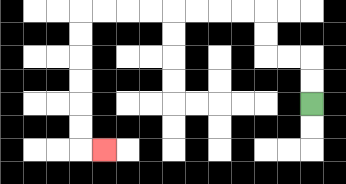{'start': '[13, 4]', 'end': '[4, 6]', 'path_directions': 'U,U,L,L,U,U,L,L,L,L,L,L,L,L,D,D,D,D,D,D,R', 'path_coordinates': '[[13, 4], [13, 3], [13, 2], [12, 2], [11, 2], [11, 1], [11, 0], [10, 0], [9, 0], [8, 0], [7, 0], [6, 0], [5, 0], [4, 0], [3, 0], [3, 1], [3, 2], [3, 3], [3, 4], [3, 5], [3, 6], [4, 6]]'}